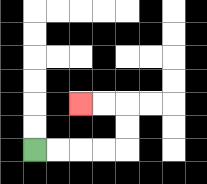{'start': '[1, 6]', 'end': '[3, 4]', 'path_directions': 'R,R,R,R,U,U,L,L', 'path_coordinates': '[[1, 6], [2, 6], [3, 6], [4, 6], [5, 6], [5, 5], [5, 4], [4, 4], [3, 4]]'}